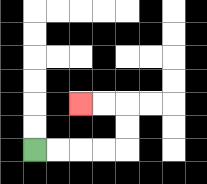{'start': '[1, 6]', 'end': '[3, 4]', 'path_directions': 'R,R,R,R,U,U,L,L', 'path_coordinates': '[[1, 6], [2, 6], [3, 6], [4, 6], [5, 6], [5, 5], [5, 4], [4, 4], [3, 4]]'}